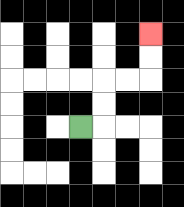{'start': '[3, 5]', 'end': '[6, 1]', 'path_directions': 'R,U,U,R,R,U,U', 'path_coordinates': '[[3, 5], [4, 5], [4, 4], [4, 3], [5, 3], [6, 3], [6, 2], [6, 1]]'}